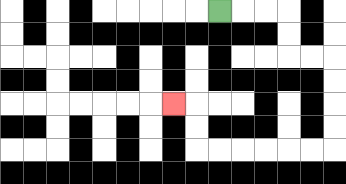{'start': '[9, 0]', 'end': '[7, 4]', 'path_directions': 'R,R,R,D,D,R,R,D,D,D,D,L,L,L,L,L,L,U,U,L', 'path_coordinates': '[[9, 0], [10, 0], [11, 0], [12, 0], [12, 1], [12, 2], [13, 2], [14, 2], [14, 3], [14, 4], [14, 5], [14, 6], [13, 6], [12, 6], [11, 6], [10, 6], [9, 6], [8, 6], [8, 5], [8, 4], [7, 4]]'}